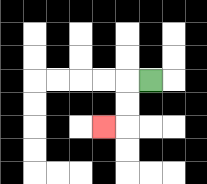{'start': '[6, 3]', 'end': '[4, 5]', 'path_directions': 'L,D,D,L', 'path_coordinates': '[[6, 3], [5, 3], [5, 4], [5, 5], [4, 5]]'}